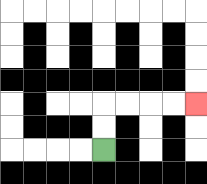{'start': '[4, 6]', 'end': '[8, 4]', 'path_directions': 'U,U,R,R,R,R', 'path_coordinates': '[[4, 6], [4, 5], [4, 4], [5, 4], [6, 4], [7, 4], [8, 4]]'}